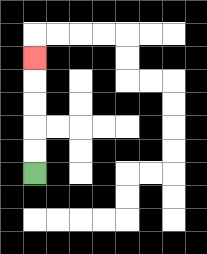{'start': '[1, 7]', 'end': '[1, 2]', 'path_directions': 'U,U,U,U,U', 'path_coordinates': '[[1, 7], [1, 6], [1, 5], [1, 4], [1, 3], [1, 2]]'}